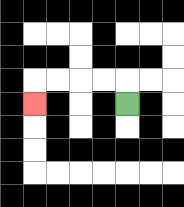{'start': '[5, 4]', 'end': '[1, 4]', 'path_directions': 'U,L,L,L,L,D', 'path_coordinates': '[[5, 4], [5, 3], [4, 3], [3, 3], [2, 3], [1, 3], [1, 4]]'}